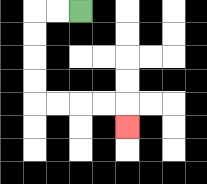{'start': '[3, 0]', 'end': '[5, 5]', 'path_directions': 'L,L,D,D,D,D,R,R,R,R,D', 'path_coordinates': '[[3, 0], [2, 0], [1, 0], [1, 1], [1, 2], [1, 3], [1, 4], [2, 4], [3, 4], [4, 4], [5, 4], [5, 5]]'}